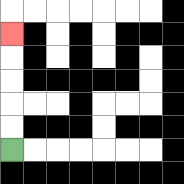{'start': '[0, 6]', 'end': '[0, 1]', 'path_directions': 'U,U,U,U,U', 'path_coordinates': '[[0, 6], [0, 5], [0, 4], [0, 3], [0, 2], [0, 1]]'}